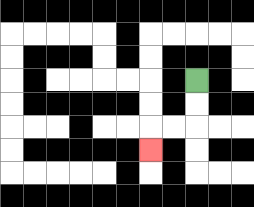{'start': '[8, 3]', 'end': '[6, 6]', 'path_directions': 'D,D,L,L,D', 'path_coordinates': '[[8, 3], [8, 4], [8, 5], [7, 5], [6, 5], [6, 6]]'}